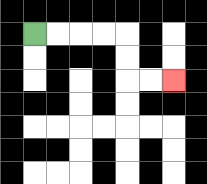{'start': '[1, 1]', 'end': '[7, 3]', 'path_directions': 'R,R,R,R,D,D,R,R', 'path_coordinates': '[[1, 1], [2, 1], [3, 1], [4, 1], [5, 1], [5, 2], [5, 3], [6, 3], [7, 3]]'}